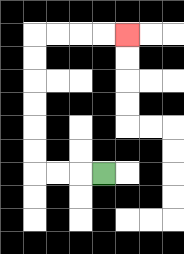{'start': '[4, 7]', 'end': '[5, 1]', 'path_directions': 'L,L,L,U,U,U,U,U,U,R,R,R,R', 'path_coordinates': '[[4, 7], [3, 7], [2, 7], [1, 7], [1, 6], [1, 5], [1, 4], [1, 3], [1, 2], [1, 1], [2, 1], [3, 1], [4, 1], [5, 1]]'}